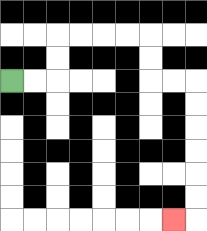{'start': '[0, 3]', 'end': '[7, 9]', 'path_directions': 'R,R,U,U,R,R,R,R,D,D,R,R,D,D,D,D,D,D,L', 'path_coordinates': '[[0, 3], [1, 3], [2, 3], [2, 2], [2, 1], [3, 1], [4, 1], [5, 1], [6, 1], [6, 2], [6, 3], [7, 3], [8, 3], [8, 4], [8, 5], [8, 6], [8, 7], [8, 8], [8, 9], [7, 9]]'}